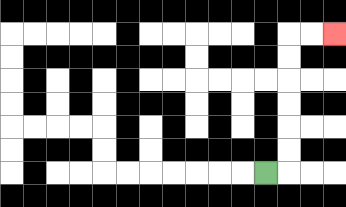{'start': '[11, 7]', 'end': '[14, 1]', 'path_directions': 'R,U,U,U,U,U,U,R,R', 'path_coordinates': '[[11, 7], [12, 7], [12, 6], [12, 5], [12, 4], [12, 3], [12, 2], [12, 1], [13, 1], [14, 1]]'}